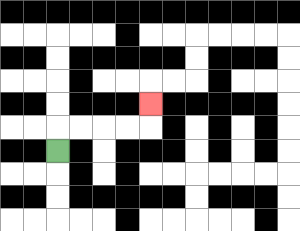{'start': '[2, 6]', 'end': '[6, 4]', 'path_directions': 'U,R,R,R,R,U', 'path_coordinates': '[[2, 6], [2, 5], [3, 5], [4, 5], [5, 5], [6, 5], [6, 4]]'}